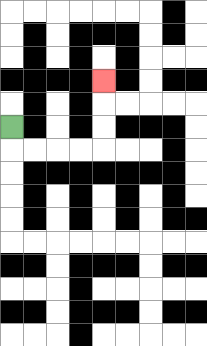{'start': '[0, 5]', 'end': '[4, 3]', 'path_directions': 'D,R,R,R,R,U,U,U', 'path_coordinates': '[[0, 5], [0, 6], [1, 6], [2, 6], [3, 6], [4, 6], [4, 5], [4, 4], [4, 3]]'}